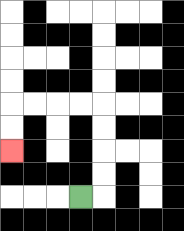{'start': '[3, 8]', 'end': '[0, 6]', 'path_directions': 'R,U,U,U,U,L,L,L,L,D,D', 'path_coordinates': '[[3, 8], [4, 8], [4, 7], [4, 6], [4, 5], [4, 4], [3, 4], [2, 4], [1, 4], [0, 4], [0, 5], [0, 6]]'}